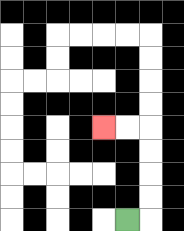{'start': '[5, 9]', 'end': '[4, 5]', 'path_directions': 'R,U,U,U,U,L,L', 'path_coordinates': '[[5, 9], [6, 9], [6, 8], [6, 7], [6, 6], [6, 5], [5, 5], [4, 5]]'}